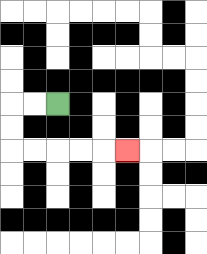{'start': '[2, 4]', 'end': '[5, 6]', 'path_directions': 'L,L,D,D,R,R,R,R,R', 'path_coordinates': '[[2, 4], [1, 4], [0, 4], [0, 5], [0, 6], [1, 6], [2, 6], [3, 6], [4, 6], [5, 6]]'}